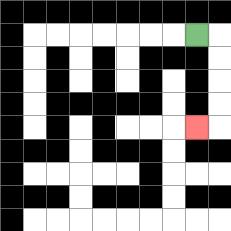{'start': '[8, 1]', 'end': '[8, 5]', 'path_directions': 'R,D,D,D,D,L', 'path_coordinates': '[[8, 1], [9, 1], [9, 2], [9, 3], [9, 4], [9, 5], [8, 5]]'}